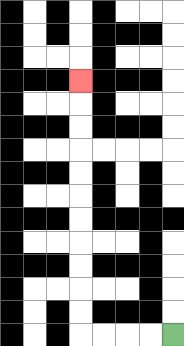{'start': '[7, 14]', 'end': '[3, 3]', 'path_directions': 'L,L,L,L,U,U,U,U,U,U,U,U,U,U,U', 'path_coordinates': '[[7, 14], [6, 14], [5, 14], [4, 14], [3, 14], [3, 13], [3, 12], [3, 11], [3, 10], [3, 9], [3, 8], [3, 7], [3, 6], [3, 5], [3, 4], [3, 3]]'}